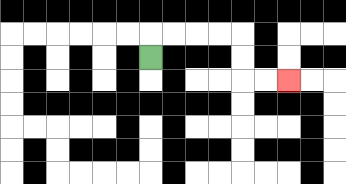{'start': '[6, 2]', 'end': '[12, 3]', 'path_directions': 'U,R,R,R,R,D,D,R,R', 'path_coordinates': '[[6, 2], [6, 1], [7, 1], [8, 1], [9, 1], [10, 1], [10, 2], [10, 3], [11, 3], [12, 3]]'}